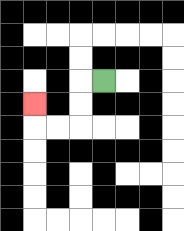{'start': '[4, 3]', 'end': '[1, 4]', 'path_directions': 'L,D,D,L,L,U', 'path_coordinates': '[[4, 3], [3, 3], [3, 4], [3, 5], [2, 5], [1, 5], [1, 4]]'}